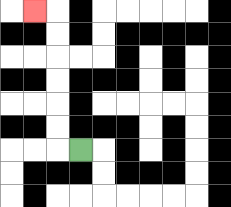{'start': '[3, 6]', 'end': '[1, 0]', 'path_directions': 'L,U,U,U,U,U,U,L', 'path_coordinates': '[[3, 6], [2, 6], [2, 5], [2, 4], [2, 3], [2, 2], [2, 1], [2, 0], [1, 0]]'}